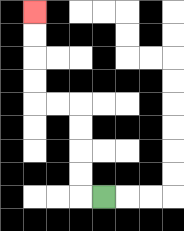{'start': '[4, 8]', 'end': '[1, 0]', 'path_directions': 'L,U,U,U,U,L,L,U,U,U,U', 'path_coordinates': '[[4, 8], [3, 8], [3, 7], [3, 6], [3, 5], [3, 4], [2, 4], [1, 4], [1, 3], [1, 2], [1, 1], [1, 0]]'}